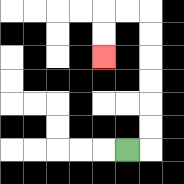{'start': '[5, 6]', 'end': '[4, 2]', 'path_directions': 'R,U,U,U,U,U,U,L,L,D,D', 'path_coordinates': '[[5, 6], [6, 6], [6, 5], [6, 4], [6, 3], [6, 2], [6, 1], [6, 0], [5, 0], [4, 0], [4, 1], [4, 2]]'}